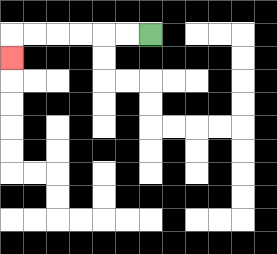{'start': '[6, 1]', 'end': '[0, 2]', 'path_directions': 'L,L,L,L,L,L,D', 'path_coordinates': '[[6, 1], [5, 1], [4, 1], [3, 1], [2, 1], [1, 1], [0, 1], [0, 2]]'}